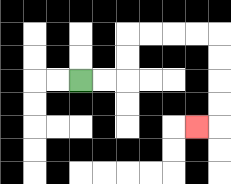{'start': '[3, 3]', 'end': '[8, 5]', 'path_directions': 'R,R,U,U,R,R,R,R,D,D,D,D,L', 'path_coordinates': '[[3, 3], [4, 3], [5, 3], [5, 2], [5, 1], [6, 1], [7, 1], [8, 1], [9, 1], [9, 2], [9, 3], [9, 4], [9, 5], [8, 5]]'}